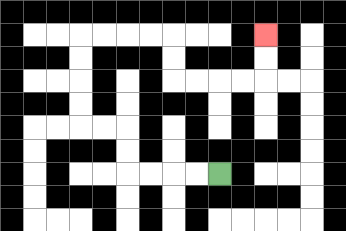{'start': '[9, 7]', 'end': '[11, 1]', 'path_directions': 'L,L,L,L,U,U,L,L,U,U,U,U,R,R,R,R,D,D,R,R,R,R,U,U', 'path_coordinates': '[[9, 7], [8, 7], [7, 7], [6, 7], [5, 7], [5, 6], [5, 5], [4, 5], [3, 5], [3, 4], [3, 3], [3, 2], [3, 1], [4, 1], [5, 1], [6, 1], [7, 1], [7, 2], [7, 3], [8, 3], [9, 3], [10, 3], [11, 3], [11, 2], [11, 1]]'}